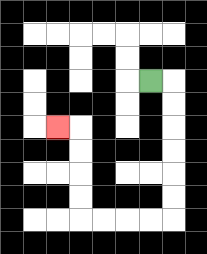{'start': '[6, 3]', 'end': '[2, 5]', 'path_directions': 'R,D,D,D,D,D,D,L,L,L,L,U,U,U,U,L', 'path_coordinates': '[[6, 3], [7, 3], [7, 4], [7, 5], [7, 6], [7, 7], [7, 8], [7, 9], [6, 9], [5, 9], [4, 9], [3, 9], [3, 8], [3, 7], [3, 6], [3, 5], [2, 5]]'}